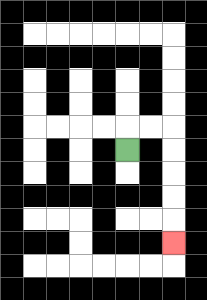{'start': '[5, 6]', 'end': '[7, 10]', 'path_directions': 'U,R,R,D,D,D,D,D', 'path_coordinates': '[[5, 6], [5, 5], [6, 5], [7, 5], [7, 6], [7, 7], [7, 8], [7, 9], [7, 10]]'}